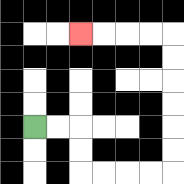{'start': '[1, 5]', 'end': '[3, 1]', 'path_directions': 'R,R,D,D,R,R,R,R,U,U,U,U,U,U,L,L,L,L', 'path_coordinates': '[[1, 5], [2, 5], [3, 5], [3, 6], [3, 7], [4, 7], [5, 7], [6, 7], [7, 7], [7, 6], [7, 5], [7, 4], [7, 3], [7, 2], [7, 1], [6, 1], [5, 1], [4, 1], [3, 1]]'}